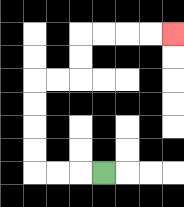{'start': '[4, 7]', 'end': '[7, 1]', 'path_directions': 'L,L,L,U,U,U,U,R,R,U,U,R,R,R,R', 'path_coordinates': '[[4, 7], [3, 7], [2, 7], [1, 7], [1, 6], [1, 5], [1, 4], [1, 3], [2, 3], [3, 3], [3, 2], [3, 1], [4, 1], [5, 1], [6, 1], [7, 1]]'}